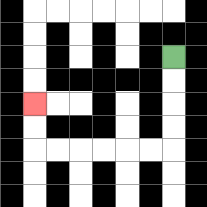{'start': '[7, 2]', 'end': '[1, 4]', 'path_directions': 'D,D,D,D,L,L,L,L,L,L,U,U', 'path_coordinates': '[[7, 2], [7, 3], [7, 4], [7, 5], [7, 6], [6, 6], [5, 6], [4, 6], [3, 6], [2, 6], [1, 6], [1, 5], [1, 4]]'}